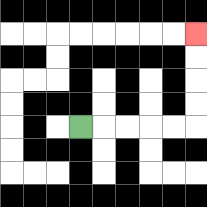{'start': '[3, 5]', 'end': '[8, 1]', 'path_directions': 'R,R,R,R,R,U,U,U,U', 'path_coordinates': '[[3, 5], [4, 5], [5, 5], [6, 5], [7, 5], [8, 5], [8, 4], [8, 3], [8, 2], [8, 1]]'}